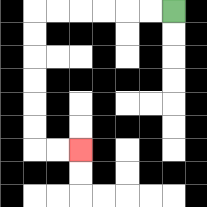{'start': '[7, 0]', 'end': '[3, 6]', 'path_directions': 'L,L,L,L,L,L,D,D,D,D,D,D,R,R', 'path_coordinates': '[[7, 0], [6, 0], [5, 0], [4, 0], [3, 0], [2, 0], [1, 0], [1, 1], [1, 2], [1, 3], [1, 4], [1, 5], [1, 6], [2, 6], [3, 6]]'}